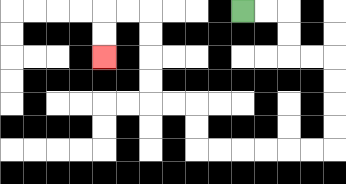{'start': '[10, 0]', 'end': '[4, 2]', 'path_directions': 'R,R,D,D,R,R,D,D,D,D,L,L,L,L,L,L,U,U,L,L,U,U,U,U,L,L,D,D', 'path_coordinates': '[[10, 0], [11, 0], [12, 0], [12, 1], [12, 2], [13, 2], [14, 2], [14, 3], [14, 4], [14, 5], [14, 6], [13, 6], [12, 6], [11, 6], [10, 6], [9, 6], [8, 6], [8, 5], [8, 4], [7, 4], [6, 4], [6, 3], [6, 2], [6, 1], [6, 0], [5, 0], [4, 0], [4, 1], [4, 2]]'}